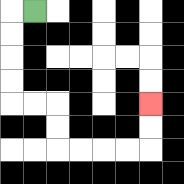{'start': '[1, 0]', 'end': '[6, 4]', 'path_directions': 'L,D,D,D,D,R,R,D,D,R,R,R,R,U,U', 'path_coordinates': '[[1, 0], [0, 0], [0, 1], [0, 2], [0, 3], [0, 4], [1, 4], [2, 4], [2, 5], [2, 6], [3, 6], [4, 6], [5, 6], [6, 6], [6, 5], [6, 4]]'}